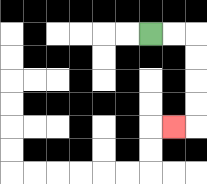{'start': '[6, 1]', 'end': '[7, 5]', 'path_directions': 'R,R,D,D,D,D,L', 'path_coordinates': '[[6, 1], [7, 1], [8, 1], [8, 2], [8, 3], [8, 4], [8, 5], [7, 5]]'}